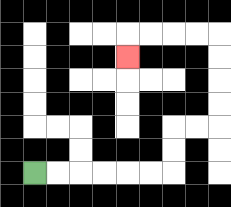{'start': '[1, 7]', 'end': '[5, 2]', 'path_directions': 'R,R,R,R,R,R,U,U,R,R,U,U,U,U,L,L,L,L,D', 'path_coordinates': '[[1, 7], [2, 7], [3, 7], [4, 7], [5, 7], [6, 7], [7, 7], [7, 6], [7, 5], [8, 5], [9, 5], [9, 4], [9, 3], [9, 2], [9, 1], [8, 1], [7, 1], [6, 1], [5, 1], [5, 2]]'}